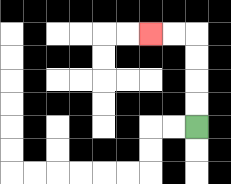{'start': '[8, 5]', 'end': '[6, 1]', 'path_directions': 'U,U,U,U,L,L', 'path_coordinates': '[[8, 5], [8, 4], [8, 3], [8, 2], [8, 1], [7, 1], [6, 1]]'}